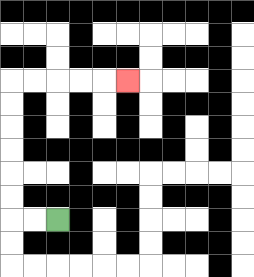{'start': '[2, 9]', 'end': '[5, 3]', 'path_directions': 'L,L,U,U,U,U,U,U,R,R,R,R,R', 'path_coordinates': '[[2, 9], [1, 9], [0, 9], [0, 8], [0, 7], [0, 6], [0, 5], [0, 4], [0, 3], [1, 3], [2, 3], [3, 3], [4, 3], [5, 3]]'}